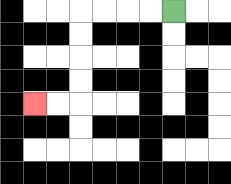{'start': '[7, 0]', 'end': '[1, 4]', 'path_directions': 'L,L,L,L,D,D,D,D,L,L', 'path_coordinates': '[[7, 0], [6, 0], [5, 0], [4, 0], [3, 0], [3, 1], [3, 2], [3, 3], [3, 4], [2, 4], [1, 4]]'}